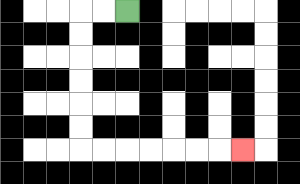{'start': '[5, 0]', 'end': '[10, 6]', 'path_directions': 'L,L,D,D,D,D,D,D,R,R,R,R,R,R,R', 'path_coordinates': '[[5, 0], [4, 0], [3, 0], [3, 1], [3, 2], [3, 3], [3, 4], [3, 5], [3, 6], [4, 6], [5, 6], [6, 6], [7, 6], [8, 6], [9, 6], [10, 6]]'}